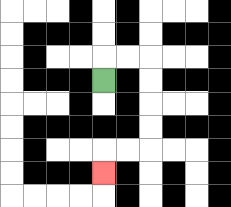{'start': '[4, 3]', 'end': '[4, 7]', 'path_directions': 'U,R,R,D,D,D,D,L,L,D', 'path_coordinates': '[[4, 3], [4, 2], [5, 2], [6, 2], [6, 3], [6, 4], [6, 5], [6, 6], [5, 6], [4, 6], [4, 7]]'}